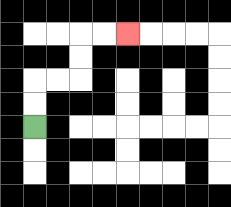{'start': '[1, 5]', 'end': '[5, 1]', 'path_directions': 'U,U,R,R,U,U,R,R', 'path_coordinates': '[[1, 5], [1, 4], [1, 3], [2, 3], [3, 3], [3, 2], [3, 1], [4, 1], [5, 1]]'}